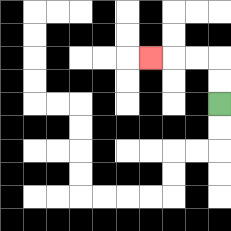{'start': '[9, 4]', 'end': '[6, 2]', 'path_directions': 'U,U,L,L,L', 'path_coordinates': '[[9, 4], [9, 3], [9, 2], [8, 2], [7, 2], [6, 2]]'}